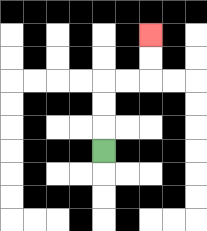{'start': '[4, 6]', 'end': '[6, 1]', 'path_directions': 'U,U,U,R,R,U,U', 'path_coordinates': '[[4, 6], [4, 5], [4, 4], [4, 3], [5, 3], [6, 3], [6, 2], [6, 1]]'}